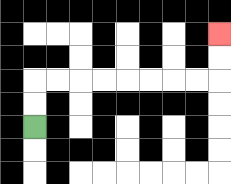{'start': '[1, 5]', 'end': '[9, 1]', 'path_directions': 'U,U,R,R,R,R,R,R,R,R,U,U', 'path_coordinates': '[[1, 5], [1, 4], [1, 3], [2, 3], [3, 3], [4, 3], [5, 3], [6, 3], [7, 3], [8, 3], [9, 3], [9, 2], [9, 1]]'}